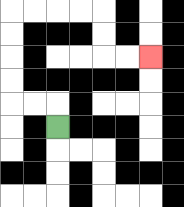{'start': '[2, 5]', 'end': '[6, 2]', 'path_directions': 'U,L,L,U,U,U,U,R,R,R,R,D,D,R,R', 'path_coordinates': '[[2, 5], [2, 4], [1, 4], [0, 4], [0, 3], [0, 2], [0, 1], [0, 0], [1, 0], [2, 0], [3, 0], [4, 0], [4, 1], [4, 2], [5, 2], [6, 2]]'}